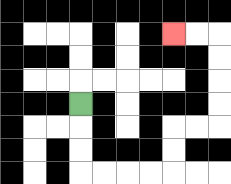{'start': '[3, 4]', 'end': '[7, 1]', 'path_directions': 'D,D,D,R,R,R,R,U,U,R,R,U,U,U,U,L,L', 'path_coordinates': '[[3, 4], [3, 5], [3, 6], [3, 7], [4, 7], [5, 7], [6, 7], [7, 7], [7, 6], [7, 5], [8, 5], [9, 5], [9, 4], [9, 3], [9, 2], [9, 1], [8, 1], [7, 1]]'}